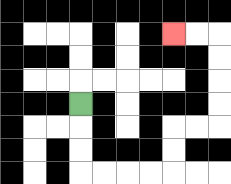{'start': '[3, 4]', 'end': '[7, 1]', 'path_directions': 'D,D,D,R,R,R,R,U,U,R,R,U,U,U,U,L,L', 'path_coordinates': '[[3, 4], [3, 5], [3, 6], [3, 7], [4, 7], [5, 7], [6, 7], [7, 7], [7, 6], [7, 5], [8, 5], [9, 5], [9, 4], [9, 3], [9, 2], [9, 1], [8, 1], [7, 1]]'}